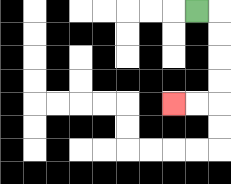{'start': '[8, 0]', 'end': '[7, 4]', 'path_directions': 'R,D,D,D,D,L,L', 'path_coordinates': '[[8, 0], [9, 0], [9, 1], [9, 2], [9, 3], [9, 4], [8, 4], [7, 4]]'}